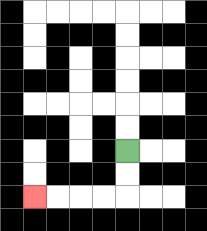{'start': '[5, 6]', 'end': '[1, 8]', 'path_directions': 'D,D,L,L,L,L', 'path_coordinates': '[[5, 6], [5, 7], [5, 8], [4, 8], [3, 8], [2, 8], [1, 8]]'}